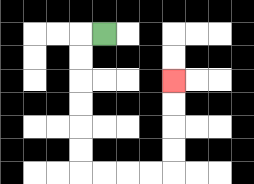{'start': '[4, 1]', 'end': '[7, 3]', 'path_directions': 'L,D,D,D,D,D,D,R,R,R,R,U,U,U,U', 'path_coordinates': '[[4, 1], [3, 1], [3, 2], [3, 3], [3, 4], [3, 5], [3, 6], [3, 7], [4, 7], [5, 7], [6, 7], [7, 7], [7, 6], [7, 5], [7, 4], [7, 3]]'}